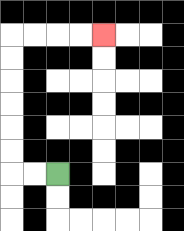{'start': '[2, 7]', 'end': '[4, 1]', 'path_directions': 'L,L,U,U,U,U,U,U,R,R,R,R', 'path_coordinates': '[[2, 7], [1, 7], [0, 7], [0, 6], [0, 5], [0, 4], [0, 3], [0, 2], [0, 1], [1, 1], [2, 1], [3, 1], [4, 1]]'}